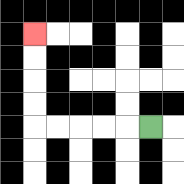{'start': '[6, 5]', 'end': '[1, 1]', 'path_directions': 'L,L,L,L,L,U,U,U,U', 'path_coordinates': '[[6, 5], [5, 5], [4, 5], [3, 5], [2, 5], [1, 5], [1, 4], [1, 3], [1, 2], [1, 1]]'}